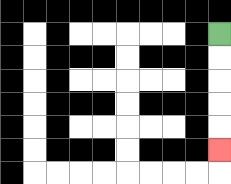{'start': '[9, 1]', 'end': '[9, 6]', 'path_directions': 'D,D,D,D,D', 'path_coordinates': '[[9, 1], [9, 2], [9, 3], [9, 4], [9, 5], [9, 6]]'}